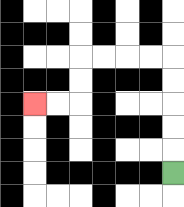{'start': '[7, 7]', 'end': '[1, 4]', 'path_directions': 'U,U,U,U,U,L,L,L,L,D,D,L,L', 'path_coordinates': '[[7, 7], [7, 6], [7, 5], [7, 4], [7, 3], [7, 2], [6, 2], [5, 2], [4, 2], [3, 2], [3, 3], [3, 4], [2, 4], [1, 4]]'}